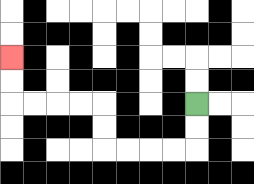{'start': '[8, 4]', 'end': '[0, 2]', 'path_directions': 'D,D,L,L,L,L,U,U,L,L,L,L,U,U', 'path_coordinates': '[[8, 4], [8, 5], [8, 6], [7, 6], [6, 6], [5, 6], [4, 6], [4, 5], [4, 4], [3, 4], [2, 4], [1, 4], [0, 4], [0, 3], [0, 2]]'}